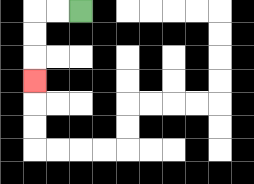{'start': '[3, 0]', 'end': '[1, 3]', 'path_directions': 'L,L,D,D,D', 'path_coordinates': '[[3, 0], [2, 0], [1, 0], [1, 1], [1, 2], [1, 3]]'}